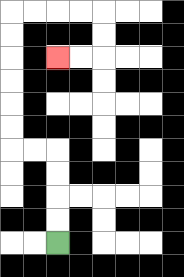{'start': '[2, 10]', 'end': '[2, 2]', 'path_directions': 'U,U,U,U,L,L,U,U,U,U,U,U,R,R,R,R,D,D,L,L', 'path_coordinates': '[[2, 10], [2, 9], [2, 8], [2, 7], [2, 6], [1, 6], [0, 6], [0, 5], [0, 4], [0, 3], [0, 2], [0, 1], [0, 0], [1, 0], [2, 0], [3, 0], [4, 0], [4, 1], [4, 2], [3, 2], [2, 2]]'}